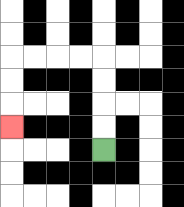{'start': '[4, 6]', 'end': '[0, 5]', 'path_directions': 'U,U,U,U,L,L,L,L,D,D,D', 'path_coordinates': '[[4, 6], [4, 5], [4, 4], [4, 3], [4, 2], [3, 2], [2, 2], [1, 2], [0, 2], [0, 3], [0, 4], [0, 5]]'}